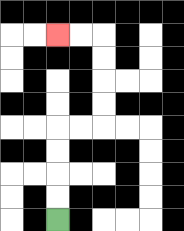{'start': '[2, 9]', 'end': '[2, 1]', 'path_directions': 'U,U,U,U,R,R,U,U,U,U,L,L', 'path_coordinates': '[[2, 9], [2, 8], [2, 7], [2, 6], [2, 5], [3, 5], [4, 5], [4, 4], [4, 3], [4, 2], [4, 1], [3, 1], [2, 1]]'}